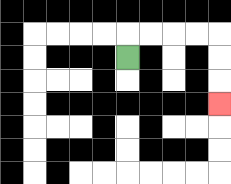{'start': '[5, 2]', 'end': '[9, 4]', 'path_directions': 'U,R,R,R,R,D,D,D', 'path_coordinates': '[[5, 2], [5, 1], [6, 1], [7, 1], [8, 1], [9, 1], [9, 2], [9, 3], [9, 4]]'}